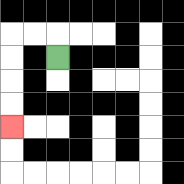{'start': '[2, 2]', 'end': '[0, 5]', 'path_directions': 'U,L,L,D,D,D,D', 'path_coordinates': '[[2, 2], [2, 1], [1, 1], [0, 1], [0, 2], [0, 3], [0, 4], [0, 5]]'}